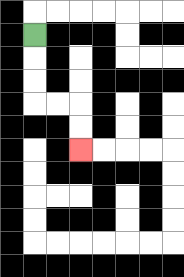{'start': '[1, 1]', 'end': '[3, 6]', 'path_directions': 'D,D,D,R,R,D,D', 'path_coordinates': '[[1, 1], [1, 2], [1, 3], [1, 4], [2, 4], [3, 4], [3, 5], [3, 6]]'}